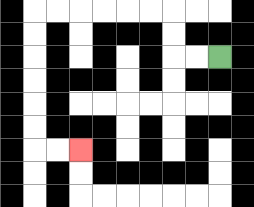{'start': '[9, 2]', 'end': '[3, 6]', 'path_directions': 'L,L,U,U,L,L,L,L,L,L,D,D,D,D,D,D,R,R', 'path_coordinates': '[[9, 2], [8, 2], [7, 2], [7, 1], [7, 0], [6, 0], [5, 0], [4, 0], [3, 0], [2, 0], [1, 0], [1, 1], [1, 2], [1, 3], [1, 4], [1, 5], [1, 6], [2, 6], [3, 6]]'}